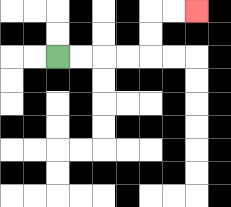{'start': '[2, 2]', 'end': '[8, 0]', 'path_directions': 'R,R,R,R,U,U,R,R', 'path_coordinates': '[[2, 2], [3, 2], [4, 2], [5, 2], [6, 2], [6, 1], [6, 0], [7, 0], [8, 0]]'}